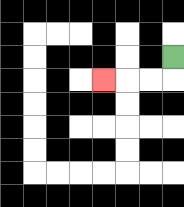{'start': '[7, 2]', 'end': '[4, 3]', 'path_directions': 'D,L,L,L', 'path_coordinates': '[[7, 2], [7, 3], [6, 3], [5, 3], [4, 3]]'}